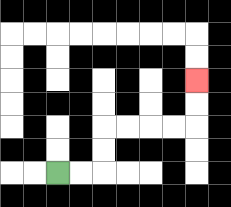{'start': '[2, 7]', 'end': '[8, 3]', 'path_directions': 'R,R,U,U,R,R,R,R,U,U', 'path_coordinates': '[[2, 7], [3, 7], [4, 7], [4, 6], [4, 5], [5, 5], [6, 5], [7, 5], [8, 5], [8, 4], [8, 3]]'}